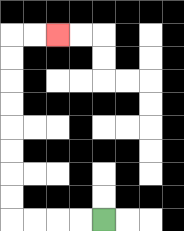{'start': '[4, 9]', 'end': '[2, 1]', 'path_directions': 'L,L,L,L,U,U,U,U,U,U,U,U,R,R', 'path_coordinates': '[[4, 9], [3, 9], [2, 9], [1, 9], [0, 9], [0, 8], [0, 7], [0, 6], [0, 5], [0, 4], [0, 3], [0, 2], [0, 1], [1, 1], [2, 1]]'}